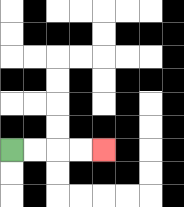{'start': '[0, 6]', 'end': '[4, 6]', 'path_directions': 'R,R,R,R', 'path_coordinates': '[[0, 6], [1, 6], [2, 6], [3, 6], [4, 6]]'}